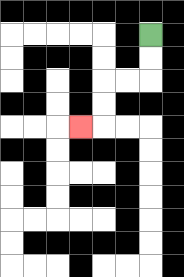{'start': '[6, 1]', 'end': '[3, 5]', 'path_directions': 'D,D,L,L,D,D,L', 'path_coordinates': '[[6, 1], [6, 2], [6, 3], [5, 3], [4, 3], [4, 4], [4, 5], [3, 5]]'}